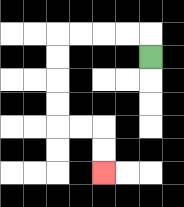{'start': '[6, 2]', 'end': '[4, 7]', 'path_directions': 'U,L,L,L,L,D,D,D,D,R,R,D,D', 'path_coordinates': '[[6, 2], [6, 1], [5, 1], [4, 1], [3, 1], [2, 1], [2, 2], [2, 3], [2, 4], [2, 5], [3, 5], [4, 5], [4, 6], [4, 7]]'}